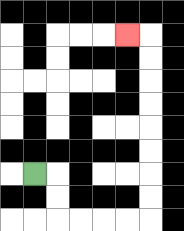{'start': '[1, 7]', 'end': '[5, 1]', 'path_directions': 'R,D,D,R,R,R,R,U,U,U,U,U,U,U,U,L', 'path_coordinates': '[[1, 7], [2, 7], [2, 8], [2, 9], [3, 9], [4, 9], [5, 9], [6, 9], [6, 8], [6, 7], [6, 6], [6, 5], [6, 4], [6, 3], [6, 2], [6, 1], [5, 1]]'}